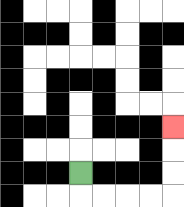{'start': '[3, 7]', 'end': '[7, 5]', 'path_directions': 'D,R,R,R,R,U,U,U', 'path_coordinates': '[[3, 7], [3, 8], [4, 8], [5, 8], [6, 8], [7, 8], [7, 7], [7, 6], [7, 5]]'}